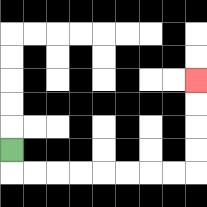{'start': '[0, 6]', 'end': '[8, 3]', 'path_directions': 'D,R,R,R,R,R,R,R,R,U,U,U,U', 'path_coordinates': '[[0, 6], [0, 7], [1, 7], [2, 7], [3, 7], [4, 7], [5, 7], [6, 7], [7, 7], [8, 7], [8, 6], [8, 5], [8, 4], [8, 3]]'}